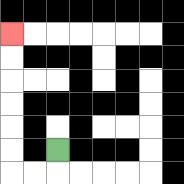{'start': '[2, 6]', 'end': '[0, 1]', 'path_directions': 'D,L,L,U,U,U,U,U,U', 'path_coordinates': '[[2, 6], [2, 7], [1, 7], [0, 7], [0, 6], [0, 5], [0, 4], [0, 3], [0, 2], [0, 1]]'}